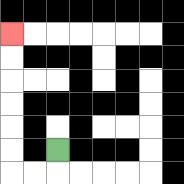{'start': '[2, 6]', 'end': '[0, 1]', 'path_directions': 'D,L,L,U,U,U,U,U,U', 'path_coordinates': '[[2, 6], [2, 7], [1, 7], [0, 7], [0, 6], [0, 5], [0, 4], [0, 3], [0, 2], [0, 1]]'}